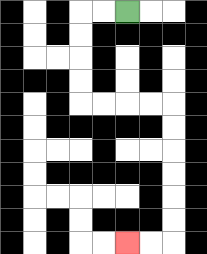{'start': '[5, 0]', 'end': '[5, 10]', 'path_directions': 'L,L,D,D,D,D,R,R,R,R,D,D,D,D,D,D,L,L', 'path_coordinates': '[[5, 0], [4, 0], [3, 0], [3, 1], [3, 2], [3, 3], [3, 4], [4, 4], [5, 4], [6, 4], [7, 4], [7, 5], [7, 6], [7, 7], [7, 8], [7, 9], [7, 10], [6, 10], [5, 10]]'}